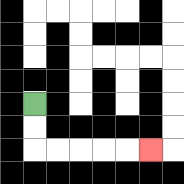{'start': '[1, 4]', 'end': '[6, 6]', 'path_directions': 'D,D,R,R,R,R,R', 'path_coordinates': '[[1, 4], [1, 5], [1, 6], [2, 6], [3, 6], [4, 6], [5, 6], [6, 6]]'}